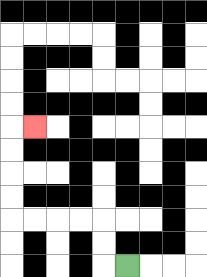{'start': '[5, 11]', 'end': '[1, 5]', 'path_directions': 'L,U,U,L,L,L,L,U,U,U,U,R', 'path_coordinates': '[[5, 11], [4, 11], [4, 10], [4, 9], [3, 9], [2, 9], [1, 9], [0, 9], [0, 8], [0, 7], [0, 6], [0, 5], [1, 5]]'}